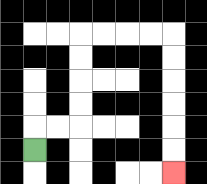{'start': '[1, 6]', 'end': '[7, 7]', 'path_directions': 'U,R,R,U,U,U,U,R,R,R,R,D,D,D,D,D,D', 'path_coordinates': '[[1, 6], [1, 5], [2, 5], [3, 5], [3, 4], [3, 3], [3, 2], [3, 1], [4, 1], [5, 1], [6, 1], [7, 1], [7, 2], [7, 3], [7, 4], [7, 5], [7, 6], [7, 7]]'}